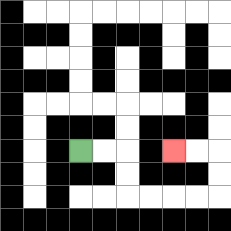{'start': '[3, 6]', 'end': '[7, 6]', 'path_directions': 'R,R,D,D,R,R,R,R,U,U,L,L', 'path_coordinates': '[[3, 6], [4, 6], [5, 6], [5, 7], [5, 8], [6, 8], [7, 8], [8, 8], [9, 8], [9, 7], [9, 6], [8, 6], [7, 6]]'}